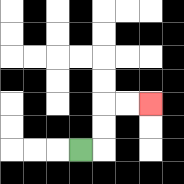{'start': '[3, 6]', 'end': '[6, 4]', 'path_directions': 'R,U,U,R,R', 'path_coordinates': '[[3, 6], [4, 6], [4, 5], [4, 4], [5, 4], [6, 4]]'}